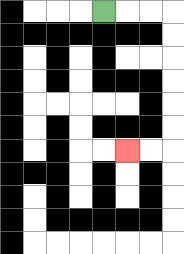{'start': '[4, 0]', 'end': '[5, 6]', 'path_directions': 'R,R,R,D,D,D,D,D,D,L,L', 'path_coordinates': '[[4, 0], [5, 0], [6, 0], [7, 0], [7, 1], [7, 2], [7, 3], [7, 4], [7, 5], [7, 6], [6, 6], [5, 6]]'}